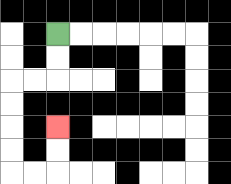{'start': '[2, 1]', 'end': '[2, 5]', 'path_directions': 'D,D,L,L,D,D,D,D,R,R,U,U', 'path_coordinates': '[[2, 1], [2, 2], [2, 3], [1, 3], [0, 3], [0, 4], [0, 5], [0, 6], [0, 7], [1, 7], [2, 7], [2, 6], [2, 5]]'}